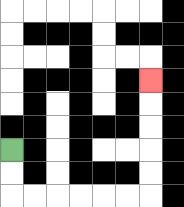{'start': '[0, 6]', 'end': '[6, 3]', 'path_directions': 'D,D,R,R,R,R,R,R,U,U,U,U,U', 'path_coordinates': '[[0, 6], [0, 7], [0, 8], [1, 8], [2, 8], [3, 8], [4, 8], [5, 8], [6, 8], [6, 7], [6, 6], [6, 5], [6, 4], [6, 3]]'}